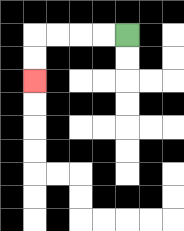{'start': '[5, 1]', 'end': '[1, 3]', 'path_directions': 'L,L,L,L,D,D', 'path_coordinates': '[[5, 1], [4, 1], [3, 1], [2, 1], [1, 1], [1, 2], [1, 3]]'}